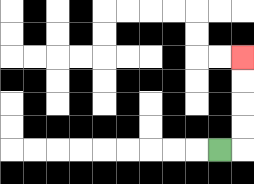{'start': '[9, 6]', 'end': '[10, 2]', 'path_directions': 'R,U,U,U,U', 'path_coordinates': '[[9, 6], [10, 6], [10, 5], [10, 4], [10, 3], [10, 2]]'}